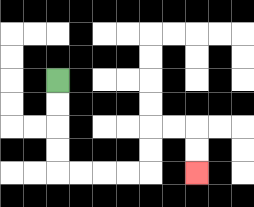{'start': '[2, 3]', 'end': '[8, 7]', 'path_directions': 'D,D,D,D,R,R,R,R,U,U,R,R,D,D', 'path_coordinates': '[[2, 3], [2, 4], [2, 5], [2, 6], [2, 7], [3, 7], [4, 7], [5, 7], [6, 7], [6, 6], [6, 5], [7, 5], [8, 5], [8, 6], [8, 7]]'}